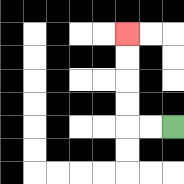{'start': '[7, 5]', 'end': '[5, 1]', 'path_directions': 'L,L,U,U,U,U', 'path_coordinates': '[[7, 5], [6, 5], [5, 5], [5, 4], [5, 3], [5, 2], [5, 1]]'}